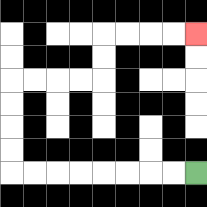{'start': '[8, 7]', 'end': '[8, 1]', 'path_directions': 'L,L,L,L,L,L,L,L,U,U,U,U,R,R,R,R,U,U,R,R,R,R', 'path_coordinates': '[[8, 7], [7, 7], [6, 7], [5, 7], [4, 7], [3, 7], [2, 7], [1, 7], [0, 7], [0, 6], [0, 5], [0, 4], [0, 3], [1, 3], [2, 3], [3, 3], [4, 3], [4, 2], [4, 1], [5, 1], [6, 1], [7, 1], [8, 1]]'}